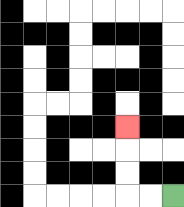{'start': '[7, 8]', 'end': '[5, 5]', 'path_directions': 'L,L,U,U,U', 'path_coordinates': '[[7, 8], [6, 8], [5, 8], [5, 7], [5, 6], [5, 5]]'}